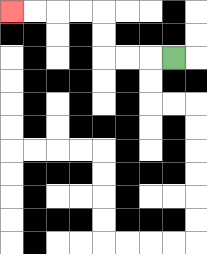{'start': '[7, 2]', 'end': '[0, 0]', 'path_directions': 'L,L,L,U,U,L,L,L,L', 'path_coordinates': '[[7, 2], [6, 2], [5, 2], [4, 2], [4, 1], [4, 0], [3, 0], [2, 0], [1, 0], [0, 0]]'}